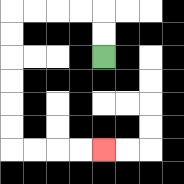{'start': '[4, 2]', 'end': '[4, 6]', 'path_directions': 'U,U,L,L,L,L,D,D,D,D,D,D,R,R,R,R', 'path_coordinates': '[[4, 2], [4, 1], [4, 0], [3, 0], [2, 0], [1, 0], [0, 0], [0, 1], [0, 2], [0, 3], [0, 4], [0, 5], [0, 6], [1, 6], [2, 6], [3, 6], [4, 6]]'}